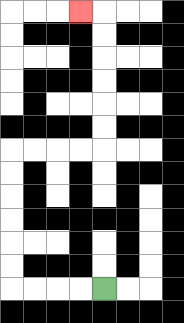{'start': '[4, 12]', 'end': '[3, 0]', 'path_directions': 'L,L,L,L,U,U,U,U,U,U,R,R,R,R,U,U,U,U,U,U,L', 'path_coordinates': '[[4, 12], [3, 12], [2, 12], [1, 12], [0, 12], [0, 11], [0, 10], [0, 9], [0, 8], [0, 7], [0, 6], [1, 6], [2, 6], [3, 6], [4, 6], [4, 5], [4, 4], [4, 3], [4, 2], [4, 1], [4, 0], [3, 0]]'}